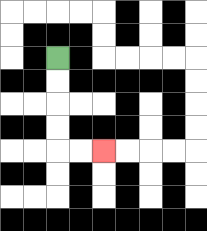{'start': '[2, 2]', 'end': '[4, 6]', 'path_directions': 'D,D,D,D,R,R', 'path_coordinates': '[[2, 2], [2, 3], [2, 4], [2, 5], [2, 6], [3, 6], [4, 6]]'}